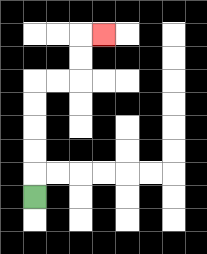{'start': '[1, 8]', 'end': '[4, 1]', 'path_directions': 'U,U,U,U,U,R,R,U,U,R', 'path_coordinates': '[[1, 8], [1, 7], [1, 6], [1, 5], [1, 4], [1, 3], [2, 3], [3, 3], [3, 2], [3, 1], [4, 1]]'}